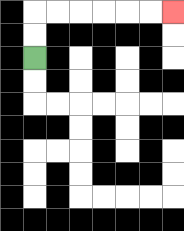{'start': '[1, 2]', 'end': '[7, 0]', 'path_directions': 'U,U,R,R,R,R,R,R', 'path_coordinates': '[[1, 2], [1, 1], [1, 0], [2, 0], [3, 0], [4, 0], [5, 0], [6, 0], [7, 0]]'}